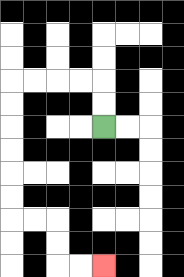{'start': '[4, 5]', 'end': '[4, 11]', 'path_directions': 'U,U,L,L,L,L,D,D,D,D,D,D,R,R,D,D,R,R', 'path_coordinates': '[[4, 5], [4, 4], [4, 3], [3, 3], [2, 3], [1, 3], [0, 3], [0, 4], [0, 5], [0, 6], [0, 7], [0, 8], [0, 9], [1, 9], [2, 9], [2, 10], [2, 11], [3, 11], [4, 11]]'}